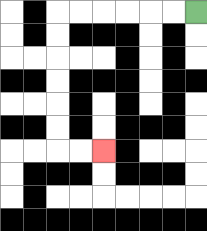{'start': '[8, 0]', 'end': '[4, 6]', 'path_directions': 'L,L,L,L,L,L,D,D,D,D,D,D,R,R', 'path_coordinates': '[[8, 0], [7, 0], [6, 0], [5, 0], [4, 0], [3, 0], [2, 0], [2, 1], [2, 2], [2, 3], [2, 4], [2, 5], [2, 6], [3, 6], [4, 6]]'}